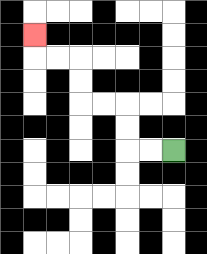{'start': '[7, 6]', 'end': '[1, 1]', 'path_directions': 'L,L,U,U,L,L,U,U,L,L,U', 'path_coordinates': '[[7, 6], [6, 6], [5, 6], [5, 5], [5, 4], [4, 4], [3, 4], [3, 3], [3, 2], [2, 2], [1, 2], [1, 1]]'}